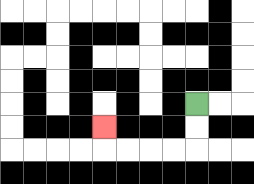{'start': '[8, 4]', 'end': '[4, 5]', 'path_directions': 'D,D,L,L,L,L,U', 'path_coordinates': '[[8, 4], [8, 5], [8, 6], [7, 6], [6, 6], [5, 6], [4, 6], [4, 5]]'}